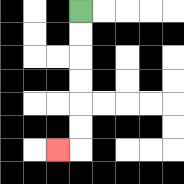{'start': '[3, 0]', 'end': '[2, 6]', 'path_directions': 'D,D,D,D,D,D,L', 'path_coordinates': '[[3, 0], [3, 1], [3, 2], [3, 3], [3, 4], [3, 5], [3, 6], [2, 6]]'}